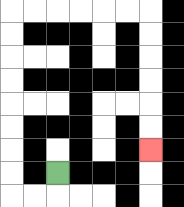{'start': '[2, 7]', 'end': '[6, 6]', 'path_directions': 'D,L,L,U,U,U,U,U,U,U,U,R,R,R,R,R,R,D,D,D,D,D,D', 'path_coordinates': '[[2, 7], [2, 8], [1, 8], [0, 8], [0, 7], [0, 6], [0, 5], [0, 4], [0, 3], [0, 2], [0, 1], [0, 0], [1, 0], [2, 0], [3, 0], [4, 0], [5, 0], [6, 0], [6, 1], [6, 2], [6, 3], [6, 4], [6, 5], [6, 6]]'}